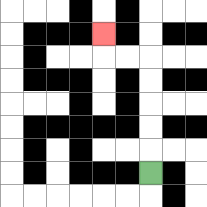{'start': '[6, 7]', 'end': '[4, 1]', 'path_directions': 'U,U,U,U,U,L,L,U', 'path_coordinates': '[[6, 7], [6, 6], [6, 5], [6, 4], [6, 3], [6, 2], [5, 2], [4, 2], [4, 1]]'}